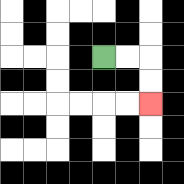{'start': '[4, 2]', 'end': '[6, 4]', 'path_directions': 'R,R,D,D', 'path_coordinates': '[[4, 2], [5, 2], [6, 2], [6, 3], [6, 4]]'}